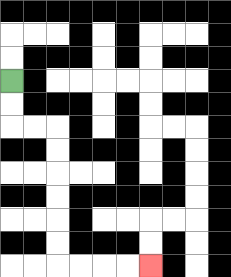{'start': '[0, 3]', 'end': '[6, 11]', 'path_directions': 'D,D,R,R,D,D,D,D,D,D,R,R,R,R', 'path_coordinates': '[[0, 3], [0, 4], [0, 5], [1, 5], [2, 5], [2, 6], [2, 7], [2, 8], [2, 9], [2, 10], [2, 11], [3, 11], [4, 11], [5, 11], [6, 11]]'}